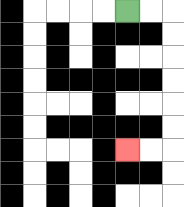{'start': '[5, 0]', 'end': '[5, 6]', 'path_directions': 'R,R,D,D,D,D,D,D,L,L', 'path_coordinates': '[[5, 0], [6, 0], [7, 0], [7, 1], [7, 2], [7, 3], [7, 4], [7, 5], [7, 6], [6, 6], [5, 6]]'}